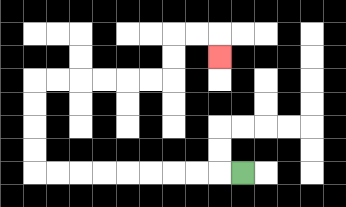{'start': '[10, 7]', 'end': '[9, 2]', 'path_directions': 'L,L,L,L,L,L,L,L,L,U,U,U,U,R,R,R,R,R,R,U,U,R,R,D', 'path_coordinates': '[[10, 7], [9, 7], [8, 7], [7, 7], [6, 7], [5, 7], [4, 7], [3, 7], [2, 7], [1, 7], [1, 6], [1, 5], [1, 4], [1, 3], [2, 3], [3, 3], [4, 3], [5, 3], [6, 3], [7, 3], [7, 2], [7, 1], [8, 1], [9, 1], [9, 2]]'}